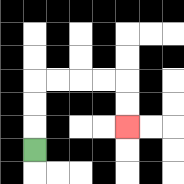{'start': '[1, 6]', 'end': '[5, 5]', 'path_directions': 'U,U,U,R,R,R,R,D,D', 'path_coordinates': '[[1, 6], [1, 5], [1, 4], [1, 3], [2, 3], [3, 3], [4, 3], [5, 3], [5, 4], [5, 5]]'}